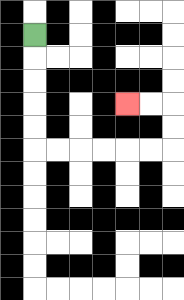{'start': '[1, 1]', 'end': '[5, 4]', 'path_directions': 'D,D,D,D,D,R,R,R,R,R,R,U,U,L,L', 'path_coordinates': '[[1, 1], [1, 2], [1, 3], [1, 4], [1, 5], [1, 6], [2, 6], [3, 6], [4, 6], [5, 6], [6, 6], [7, 6], [7, 5], [7, 4], [6, 4], [5, 4]]'}